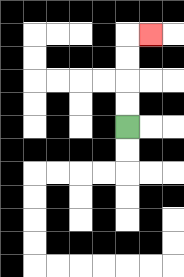{'start': '[5, 5]', 'end': '[6, 1]', 'path_directions': 'U,U,U,U,R', 'path_coordinates': '[[5, 5], [5, 4], [5, 3], [5, 2], [5, 1], [6, 1]]'}